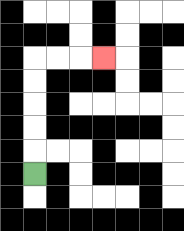{'start': '[1, 7]', 'end': '[4, 2]', 'path_directions': 'U,U,U,U,U,R,R,R', 'path_coordinates': '[[1, 7], [1, 6], [1, 5], [1, 4], [1, 3], [1, 2], [2, 2], [3, 2], [4, 2]]'}